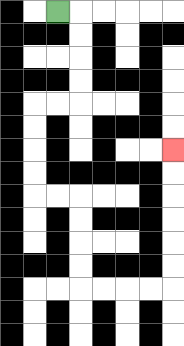{'start': '[2, 0]', 'end': '[7, 6]', 'path_directions': 'R,D,D,D,D,L,L,D,D,D,D,R,R,D,D,D,D,R,R,R,R,U,U,U,U,U,U', 'path_coordinates': '[[2, 0], [3, 0], [3, 1], [3, 2], [3, 3], [3, 4], [2, 4], [1, 4], [1, 5], [1, 6], [1, 7], [1, 8], [2, 8], [3, 8], [3, 9], [3, 10], [3, 11], [3, 12], [4, 12], [5, 12], [6, 12], [7, 12], [7, 11], [7, 10], [7, 9], [7, 8], [7, 7], [7, 6]]'}